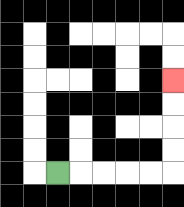{'start': '[2, 7]', 'end': '[7, 3]', 'path_directions': 'R,R,R,R,R,U,U,U,U', 'path_coordinates': '[[2, 7], [3, 7], [4, 7], [5, 7], [6, 7], [7, 7], [7, 6], [7, 5], [7, 4], [7, 3]]'}